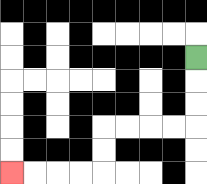{'start': '[8, 2]', 'end': '[0, 7]', 'path_directions': 'D,D,D,L,L,L,L,D,D,L,L,L,L', 'path_coordinates': '[[8, 2], [8, 3], [8, 4], [8, 5], [7, 5], [6, 5], [5, 5], [4, 5], [4, 6], [4, 7], [3, 7], [2, 7], [1, 7], [0, 7]]'}